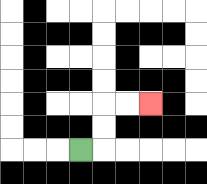{'start': '[3, 6]', 'end': '[6, 4]', 'path_directions': 'R,U,U,R,R', 'path_coordinates': '[[3, 6], [4, 6], [4, 5], [4, 4], [5, 4], [6, 4]]'}